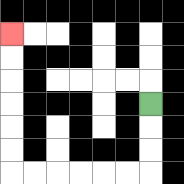{'start': '[6, 4]', 'end': '[0, 1]', 'path_directions': 'D,D,D,L,L,L,L,L,L,U,U,U,U,U,U', 'path_coordinates': '[[6, 4], [6, 5], [6, 6], [6, 7], [5, 7], [4, 7], [3, 7], [2, 7], [1, 7], [0, 7], [0, 6], [0, 5], [0, 4], [0, 3], [0, 2], [0, 1]]'}